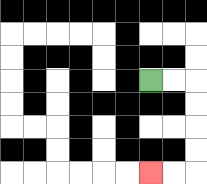{'start': '[6, 3]', 'end': '[6, 7]', 'path_directions': 'R,R,D,D,D,D,L,L', 'path_coordinates': '[[6, 3], [7, 3], [8, 3], [8, 4], [8, 5], [8, 6], [8, 7], [7, 7], [6, 7]]'}